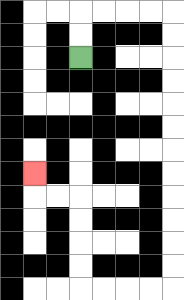{'start': '[3, 2]', 'end': '[1, 7]', 'path_directions': 'U,U,R,R,R,R,D,D,D,D,D,D,D,D,D,D,D,D,L,L,L,L,U,U,U,U,L,L,U', 'path_coordinates': '[[3, 2], [3, 1], [3, 0], [4, 0], [5, 0], [6, 0], [7, 0], [7, 1], [7, 2], [7, 3], [7, 4], [7, 5], [7, 6], [7, 7], [7, 8], [7, 9], [7, 10], [7, 11], [7, 12], [6, 12], [5, 12], [4, 12], [3, 12], [3, 11], [3, 10], [3, 9], [3, 8], [2, 8], [1, 8], [1, 7]]'}